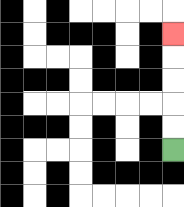{'start': '[7, 6]', 'end': '[7, 1]', 'path_directions': 'U,U,U,U,U', 'path_coordinates': '[[7, 6], [7, 5], [7, 4], [7, 3], [7, 2], [7, 1]]'}